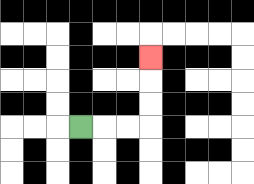{'start': '[3, 5]', 'end': '[6, 2]', 'path_directions': 'R,R,R,U,U,U', 'path_coordinates': '[[3, 5], [4, 5], [5, 5], [6, 5], [6, 4], [6, 3], [6, 2]]'}